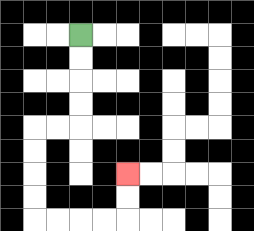{'start': '[3, 1]', 'end': '[5, 7]', 'path_directions': 'D,D,D,D,L,L,D,D,D,D,R,R,R,R,U,U', 'path_coordinates': '[[3, 1], [3, 2], [3, 3], [3, 4], [3, 5], [2, 5], [1, 5], [1, 6], [1, 7], [1, 8], [1, 9], [2, 9], [3, 9], [4, 9], [5, 9], [5, 8], [5, 7]]'}